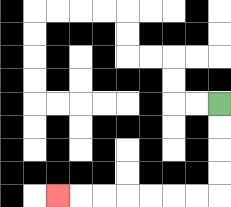{'start': '[9, 4]', 'end': '[2, 8]', 'path_directions': 'D,D,D,D,L,L,L,L,L,L,L', 'path_coordinates': '[[9, 4], [9, 5], [9, 6], [9, 7], [9, 8], [8, 8], [7, 8], [6, 8], [5, 8], [4, 8], [3, 8], [2, 8]]'}